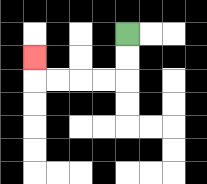{'start': '[5, 1]', 'end': '[1, 2]', 'path_directions': 'D,D,L,L,L,L,U', 'path_coordinates': '[[5, 1], [5, 2], [5, 3], [4, 3], [3, 3], [2, 3], [1, 3], [1, 2]]'}